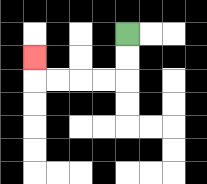{'start': '[5, 1]', 'end': '[1, 2]', 'path_directions': 'D,D,L,L,L,L,U', 'path_coordinates': '[[5, 1], [5, 2], [5, 3], [4, 3], [3, 3], [2, 3], [1, 3], [1, 2]]'}